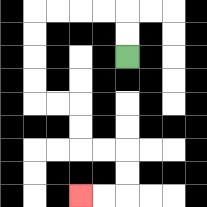{'start': '[5, 2]', 'end': '[3, 8]', 'path_directions': 'U,U,L,L,L,L,D,D,D,D,R,R,D,D,R,R,D,D,L,L', 'path_coordinates': '[[5, 2], [5, 1], [5, 0], [4, 0], [3, 0], [2, 0], [1, 0], [1, 1], [1, 2], [1, 3], [1, 4], [2, 4], [3, 4], [3, 5], [3, 6], [4, 6], [5, 6], [5, 7], [5, 8], [4, 8], [3, 8]]'}